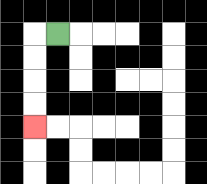{'start': '[2, 1]', 'end': '[1, 5]', 'path_directions': 'L,D,D,D,D', 'path_coordinates': '[[2, 1], [1, 1], [1, 2], [1, 3], [1, 4], [1, 5]]'}